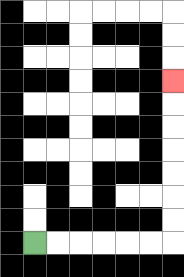{'start': '[1, 10]', 'end': '[7, 3]', 'path_directions': 'R,R,R,R,R,R,U,U,U,U,U,U,U', 'path_coordinates': '[[1, 10], [2, 10], [3, 10], [4, 10], [5, 10], [6, 10], [7, 10], [7, 9], [7, 8], [7, 7], [7, 6], [7, 5], [7, 4], [7, 3]]'}